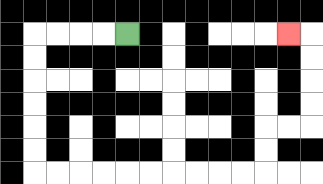{'start': '[5, 1]', 'end': '[12, 1]', 'path_directions': 'L,L,L,L,D,D,D,D,D,D,R,R,R,R,R,R,R,R,R,R,U,U,R,R,U,U,U,U,L', 'path_coordinates': '[[5, 1], [4, 1], [3, 1], [2, 1], [1, 1], [1, 2], [1, 3], [1, 4], [1, 5], [1, 6], [1, 7], [2, 7], [3, 7], [4, 7], [5, 7], [6, 7], [7, 7], [8, 7], [9, 7], [10, 7], [11, 7], [11, 6], [11, 5], [12, 5], [13, 5], [13, 4], [13, 3], [13, 2], [13, 1], [12, 1]]'}